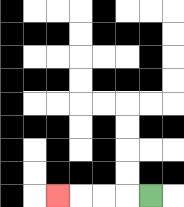{'start': '[6, 8]', 'end': '[2, 8]', 'path_directions': 'L,L,L,L', 'path_coordinates': '[[6, 8], [5, 8], [4, 8], [3, 8], [2, 8]]'}